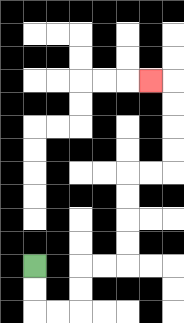{'start': '[1, 11]', 'end': '[6, 3]', 'path_directions': 'D,D,R,R,U,U,R,R,U,U,U,U,R,R,U,U,U,U,L', 'path_coordinates': '[[1, 11], [1, 12], [1, 13], [2, 13], [3, 13], [3, 12], [3, 11], [4, 11], [5, 11], [5, 10], [5, 9], [5, 8], [5, 7], [6, 7], [7, 7], [7, 6], [7, 5], [7, 4], [7, 3], [6, 3]]'}